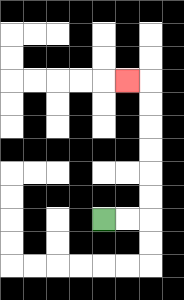{'start': '[4, 9]', 'end': '[5, 3]', 'path_directions': 'R,R,U,U,U,U,U,U,L', 'path_coordinates': '[[4, 9], [5, 9], [6, 9], [6, 8], [6, 7], [6, 6], [6, 5], [6, 4], [6, 3], [5, 3]]'}